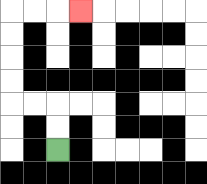{'start': '[2, 6]', 'end': '[3, 0]', 'path_directions': 'U,U,L,L,U,U,U,U,R,R,R', 'path_coordinates': '[[2, 6], [2, 5], [2, 4], [1, 4], [0, 4], [0, 3], [0, 2], [0, 1], [0, 0], [1, 0], [2, 0], [3, 0]]'}